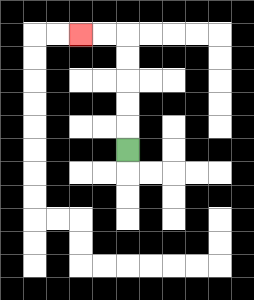{'start': '[5, 6]', 'end': '[3, 1]', 'path_directions': 'U,U,U,U,U,L,L', 'path_coordinates': '[[5, 6], [5, 5], [5, 4], [5, 3], [5, 2], [5, 1], [4, 1], [3, 1]]'}